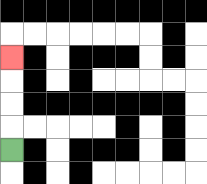{'start': '[0, 6]', 'end': '[0, 2]', 'path_directions': 'U,U,U,U', 'path_coordinates': '[[0, 6], [0, 5], [0, 4], [0, 3], [0, 2]]'}